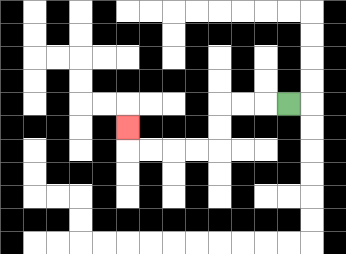{'start': '[12, 4]', 'end': '[5, 5]', 'path_directions': 'L,L,L,D,D,L,L,L,L,U', 'path_coordinates': '[[12, 4], [11, 4], [10, 4], [9, 4], [9, 5], [9, 6], [8, 6], [7, 6], [6, 6], [5, 6], [5, 5]]'}